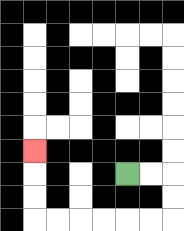{'start': '[5, 7]', 'end': '[1, 6]', 'path_directions': 'R,R,D,D,L,L,L,L,L,L,U,U,U', 'path_coordinates': '[[5, 7], [6, 7], [7, 7], [7, 8], [7, 9], [6, 9], [5, 9], [4, 9], [3, 9], [2, 9], [1, 9], [1, 8], [1, 7], [1, 6]]'}